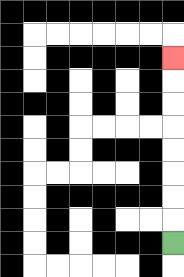{'start': '[7, 10]', 'end': '[7, 2]', 'path_directions': 'U,U,U,U,U,U,U,U', 'path_coordinates': '[[7, 10], [7, 9], [7, 8], [7, 7], [7, 6], [7, 5], [7, 4], [7, 3], [7, 2]]'}